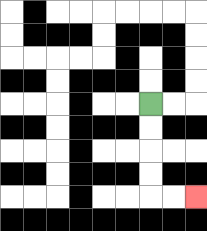{'start': '[6, 4]', 'end': '[8, 8]', 'path_directions': 'D,D,D,D,R,R', 'path_coordinates': '[[6, 4], [6, 5], [6, 6], [6, 7], [6, 8], [7, 8], [8, 8]]'}